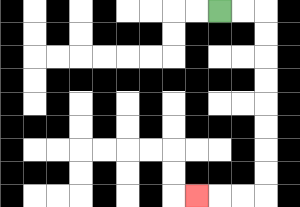{'start': '[9, 0]', 'end': '[8, 8]', 'path_directions': 'R,R,D,D,D,D,D,D,D,D,L,L,L', 'path_coordinates': '[[9, 0], [10, 0], [11, 0], [11, 1], [11, 2], [11, 3], [11, 4], [11, 5], [11, 6], [11, 7], [11, 8], [10, 8], [9, 8], [8, 8]]'}